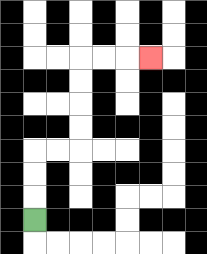{'start': '[1, 9]', 'end': '[6, 2]', 'path_directions': 'U,U,U,R,R,U,U,U,U,R,R,R', 'path_coordinates': '[[1, 9], [1, 8], [1, 7], [1, 6], [2, 6], [3, 6], [3, 5], [3, 4], [3, 3], [3, 2], [4, 2], [5, 2], [6, 2]]'}